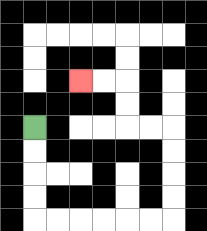{'start': '[1, 5]', 'end': '[3, 3]', 'path_directions': 'D,D,D,D,R,R,R,R,R,R,U,U,U,U,L,L,U,U,L,L', 'path_coordinates': '[[1, 5], [1, 6], [1, 7], [1, 8], [1, 9], [2, 9], [3, 9], [4, 9], [5, 9], [6, 9], [7, 9], [7, 8], [7, 7], [7, 6], [7, 5], [6, 5], [5, 5], [5, 4], [5, 3], [4, 3], [3, 3]]'}